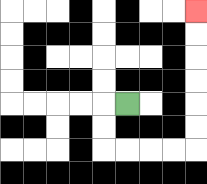{'start': '[5, 4]', 'end': '[8, 0]', 'path_directions': 'L,D,D,R,R,R,R,U,U,U,U,U,U', 'path_coordinates': '[[5, 4], [4, 4], [4, 5], [4, 6], [5, 6], [6, 6], [7, 6], [8, 6], [8, 5], [8, 4], [8, 3], [8, 2], [8, 1], [8, 0]]'}